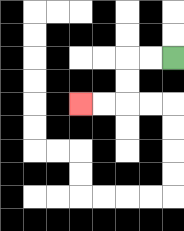{'start': '[7, 2]', 'end': '[3, 4]', 'path_directions': 'L,L,D,D,L,L', 'path_coordinates': '[[7, 2], [6, 2], [5, 2], [5, 3], [5, 4], [4, 4], [3, 4]]'}